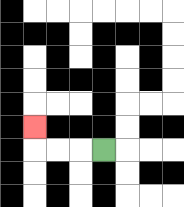{'start': '[4, 6]', 'end': '[1, 5]', 'path_directions': 'L,L,L,U', 'path_coordinates': '[[4, 6], [3, 6], [2, 6], [1, 6], [1, 5]]'}